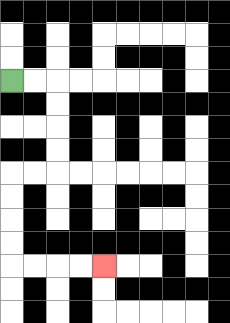{'start': '[0, 3]', 'end': '[4, 11]', 'path_directions': 'R,R,D,D,D,D,L,L,D,D,D,D,R,R,R,R', 'path_coordinates': '[[0, 3], [1, 3], [2, 3], [2, 4], [2, 5], [2, 6], [2, 7], [1, 7], [0, 7], [0, 8], [0, 9], [0, 10], [0, 11], [1, 11], [2, 11], [3, 11], [4, 11]]'}